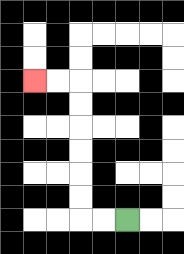{'start': '[5, 9]', 'end': '[1, 3]', 'path_directions': 'L,L,U,U,U,U,U,U,L,L', 'path_coordinates': '[[5, 9], [4, 9], [3, 9], [3, 8], [3, 7], [3, 6], [3, 5], [3, 4], [3, 3], [2, 3], [1, 3]]'}